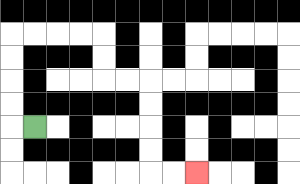{'start': '[1, 5]', 'end': '[8, 7]', 'path_directions': 'L,U,U,U,U,R,R,R,R,D,D,R,R,D,D,D,D,R,R', 'path_coordinates': '[[1, 5], [0, 5], [0, 4], [0, 3], [0, 2], [0, 1], [1, 1], [2, 1], [3, 1], [4, 1], [4, 2], [4, 3], [5, 3], [6, 3], [6, 4], [6, 5], [6, 6], [6, 7], [7, 7], [8, 7]]'}